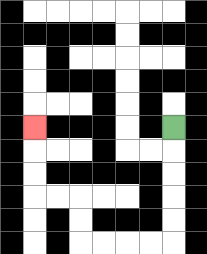{'start': '[7, 5]', 'end': '[1, 5]', 'path_directions': 'D,D,D,D,D,L,L,L,L,U,U,L,L,U,U,U', 'path_coordinates': '[[7, 5], [7, 6], [7, 7], [7, 8], [7, 9], [7, 10], [6, 10], [5, 10], [4, 10], [3, 10], [3, 9], [3, 8], [2, 8], [1, 8], [1, 7], [1, 6], [1, 5]]'}